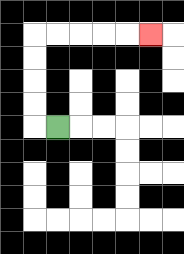{'start': '[2, 5]', 'end': '[6, 1]', 'path_directions': 'L,U,U,U,U,R,R,R,R,R', 'path_coordinates': '[[2, 5], [1, 5], [1, 4], [1, 3], [1, 2], [1, 1], [2, 1], [3, 1], [4, 1], [5, 1], [6, 1]]'}